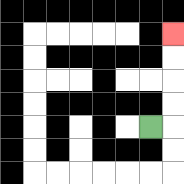{'start': '[6, 5]', 'end': '[7, 1]', 'path_directions': 'R,U,U,U,U', 'path_coordinates': '[[6, 5], [7, 5], [7, 4], [7, 3], [7, 2], [7, 1]]'}